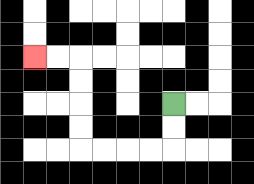{'start': '[7, 4]', 'end': '[1, 2]', 'path_directions': 'D,D,L,L,L,L,U,U,U,U,L,L', 'path_coordinates': '[[7, 4], [7, 5], [7, 6], [6, 6], [5, 6], [4, 6], [3, 6], [3, 5], [3, 4], [3, 3], [3, 2], [2, 2], [1, 2]]'}